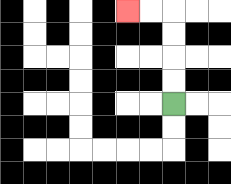{'start': '[7, 4]', 'end': '[5, 0]', 'path_directions': 'U,U,U,U,L,L', 'path_coordinates': '[[7, 4], [7, 3], [7, 2], [7, 1], [7, 0], [6, 0], [5, 0]]'}